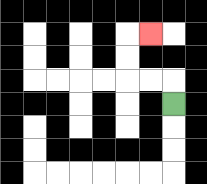{'start': '[7, 4]', 'end': '[6, 1]', 'path_directions': 'U,L,L,U,U,R', 'path_coordinates': '[[7, 4], [7, 3], [6, 3], [5, 3], [5, 2], [5, 1], [6, 1]]'}